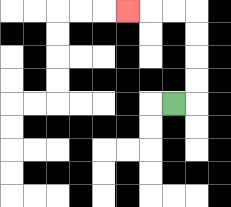{'start': '[7, 4]', 'end': '[5, 0]', 'path_directions': 'R,U,U,U,U,L,L,L', 'path_coordinates': '[[7, 4], [8, 4], [8, 3], [8, 2], [8, 1], [8, 0], [7, 0], [6, 0], [5, 0]]'}